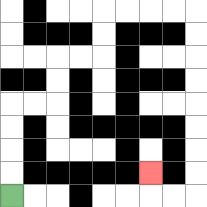{'start': '[0, 8]', 'end': '[6, 7]', 'path_directions': 'U,U,U,U,R,R,U,U,R,R,U,U,R,R,R,R,D,D,D,D,D,D,D,D,L,L,U', 'path_coordinates': '[[0, 8], [0, 7], [0, 6], [0, 5], [0, 4], [1, 4], [2, 4], [2, 3], [2, 2], [3, 2], [4, 2], [4, 1], [4, 0], [5, 0], [6, 0], [7, 0], [8, 0], [8, 1], [8, 2], [8, 3], [8, 4], [8, 5], [8, 6], [8, 7], [8, 8], [7, 8], [6, 8], [6, 7]]'}